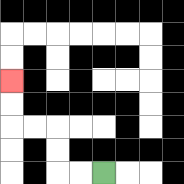{'start': '[4, 7]', 'end': '[0, 3]', 'path_directions': 'L,L,U,U,L,L,U,U', 'path_coordinates': '[[4, 7], [3, 7], [2, 7], [2, 6], [2, 5], [1, 5], [0, 5], [0, 4], [0, 3]]'}